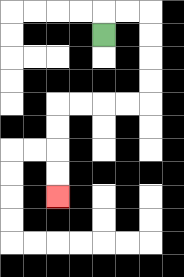{'start': '[4, 1]', 'end': '[2, 8]', 'path_directions': 'U,R,R,D,D,D,D,L,L,L,L,D,D,D,D', 'path_coordinates': '[[4, 1], [4, 0], [5, 0], [6, 0], [6, 1], [6, 2], [6, 3], [6, 4], [5, 4], [4, 4], [3, 4], [2, 4], [2, 5], [2, 6], [2, 7], [2, 8]]'}